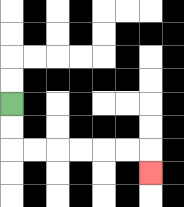{'start': '[0, 4]', 'end': '[6, 7]', 'path_directions': 'D,D,R,R,R,R,R,R,D', 'path_coordinates': '[[0, 4], [0, 5], [0, 6], [1, 6], [2, 6], [3, 6], [4, 6], [5, 6], [6, 6], [6, 7]]'}